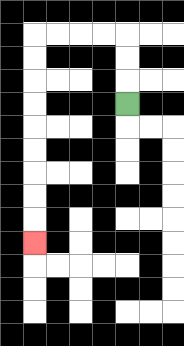{'start': '[5, 4]', 'end': '[1, 10]', 'path_directions': 'U,U,U,L,L,L,L,D,D,D,D,D,D,D,D,D', 'path_coordinates': '[[5, 4], [5, 3], [5, 2], [5, 1], [4, 1], [3, 1], [2, 1], [1, 1], [1, 2], [1, 3], [1, 4], [1, 5], [1, 6], [1, 7], [1, 8], [1, 9], [1, 10]]'}